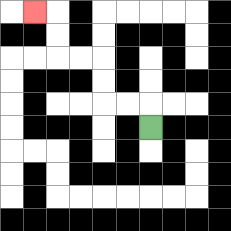{'start': '[6, 5]', 'end': '[1, 0]', 'path_directions': 'U,L,L,U,U,L,L,U,U,L', 'path_coordinates': '[[6, 5], [6, 4], [5, 4], [4, 4], [4, 3], [4, 2], [3, 2], [2, 2], [2, 1], [2, 0], [1, 0]]'}